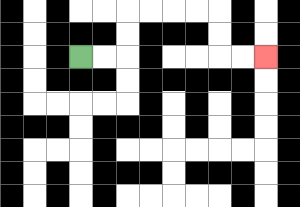{'start': '[3, 2]', 'end': '[11, 2]', 'path_directions': 'R,R,U,U,R,R,R,R,D,D,R,R', 'path_coordinates': '[[3, 2], [4, 2], [5, 2], [5, 1], [5, 0], [6, 0], [7, 0], [8, 0], [9, 0], [9, 1], [9, 2], [10, 2], [11, 2]]'}